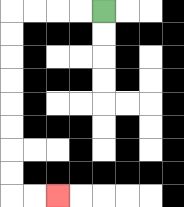{'start': '[4, 0]', 'end': '[2, 8]', 'path_directions': 'L,L,L,L,D,D,D,D,D,D,D,D,R,R', 'path_coordinates': '[[4, 0], [3, 0], [2, 0], [1, 0], [0, 0], [0, 1], [0, 2], [0, 3], [0, 4], [0, 5], [0, 6], [0, 7], [0, 8], [1, 8], [2, 8]]'}